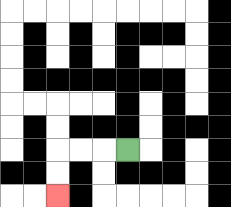{'start': '[5, 6]', 'end': '[2, 8]', 'path_directions': 'L,L,L,D,D', 'path_coordinates': '[[5, 6], [4, 6], [3, 6], [2, 6], [2, 7], [2, 8]]'}